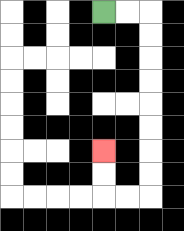{'start': '[4, 0]', 'end': '[4, 6]', 'path_directions': 'R,R,D,D,D,D,D,D,D,D,L,L,U,U', 'path_coordinates': '[[4, 0], [5, 0], [6, 0], [6, 1], [6, 2], [6, 3], [6, 4], [6, 5], [6, 6], [6, 7], [6, 8], [5, 8], [4, 8], [4, 7], [4, 6]]'}